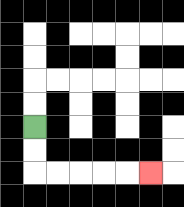{'start': '[1, 5]', 'end': '[6, 7]', 'path_directions': 'D,D,R,R,R,R,R', 'path_coordinates': '[[1, 5], [1, 6], [1, 7], [2, 7], [3, 7], [4, 7], [5, 7], [6, 7]]'}